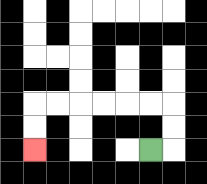{'start': '[6, 6]', 'end': '[1, 6]', 'path_directions': 'R,U,U,L,L,L,L,L,L,D,D', 'path_coordinates': '[[6, 6], [7, 6], [7, 5], [7, 4], [6, 4], [5, 4], [4, 4], [3, 4], [2, 4], [1, 4], [1, 5], [1, 6]]'}